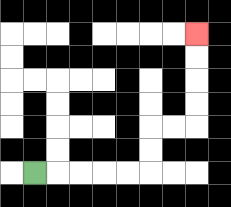{'start': '[1, 7]', 'end': '[8, 1]', 'path_directions': 'R,R,R,R,R,U,U,R,R,U,U,U,U', 'path_coordinates': '[[1, 7], [2, 7], [3, 7], [4, 7], [5, 7], [6, 7], [6, 6], [6, 5], [7, 5], [8, 5], [8, 4], [8, 3], [8, 2], [8, 1]]'}